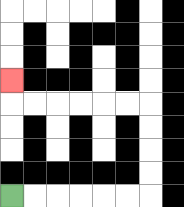{'start': '[0, 8]', 'end': '[0, 3]', 'path_directions': 'R,R,R,R,R,R,U,U,U,U,L,L,L,L,L,L,U', 'path_coordinates': '[[0, 8], [1, 8], [2, 8], [3, 8], [4, 8], [5, 8], [6, 8], [6, 7], [6, 6], [6, 5], [6, 4], [5, 4], [4, 4], [3, 4], [2, 4], [1, 4], [0, 4], [0, 3]]'}